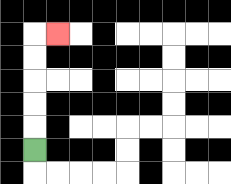{'start': '[1, 6]', 'end': '[2, 1]', 'path_directions': 'U,U,U,U,U,R', 'path_coordinates': '[[1, 6], [1, 5], [1, 4], [1, 3], [1, 2], [1, 1], [2, 1]]'}